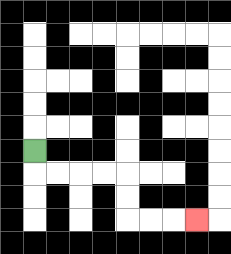{'start': '[1, 6]', 'end': '[8, 9]', 'path_directions': 'D,R,R,R,R,D,D,R,R,R', 'path_coordinates': '[[1, 6], [1, 7], [2, 7], [3, 7], [4, 7], [5, 7], [5, 8], [5, 9], [6, 9], [7, 9], [8, 9]]'}